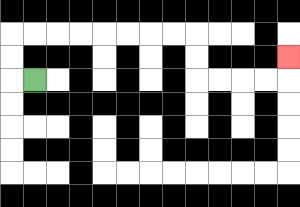{'start': '[1, 3]', 'end': '[12, 2]', 'path_directions': 'L,U,U,R,R,R,R,R,R,R,R,D,D,R,R,R,R,U', 'path_coordinates': '[[1, 3], [0, 3], [0, 2], [0, 1], [1, 1], [2, 1], [3, 1], [4, 1], [5, 1], [6, 1], [7, 1], [8, 1], [8, 2], [8, 3], [9, 3], [10, 3], [11, 3], [12, 3], [12, 2]]'}